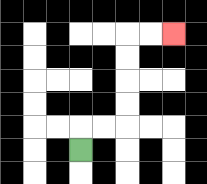{'start': '[3, 6]', 'end': '[7, 1]', 'path_directions': 'U,R,R,U,U,U,U,R,R', 'path_coordinates': '[[3, 6], [3, 5], [4, 5], [5, 5], [5, 4], [5, 3], [5, 2], [5, 1], [6, 1], [7, 1]]'}